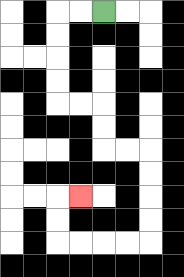{'start': '[4, 0]', 'end': '[3, 8]', 'path_directions': 'L,L,D,D,D,D,R,R,D,D,R,R,D,D,D,D,L,L,L,L,U,U,R', 'path_coordinates': '[[4, 0], [3, 0], [2, 0], [2, 1], [2, 2], [2, 3], [2, 4], [3, 4], [4, 4], [4, 5], [4, 6], [5, 6], [6, 6], [6, 7], [6, 8], [6, 9], [6, 10], [5, 10], [4, 10], [3, 10], [2, 10], [2, 9], [2, 8], [3, 8]]'}